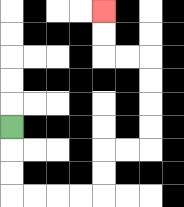{'start': '[0, 5]', 'end': '[4, 0]', 'path_directions': 'D,D,D,R,R,R,R,U,U,R,R,U,U,U,U,L,L,U,U', 'path_coordinates': '[[0, 5], [0, 6], [0, 7], [0, 8], [1, 8], [2, 8], [3, 8], [4, 8], [4, 7], [4, 6], [5, 6], [6, 6], [6, 5], [6, 4], [6, 3], [6, 2], [5, 2], [4, 2], [4, 1], [4, 0]]'}